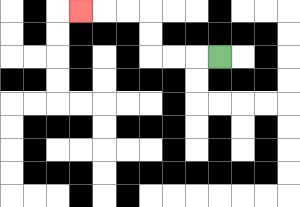{'start': '[9, 2]', 'end': '[3, 0]', 'path_directions': 'L,L,L,U,U,L,L,L', 'path_coordinates': '[[9, 2], [8, 2], [7, 2], [6, 2], [6, 1], [6, 0], [5, 0], [4, 0], [3, 0]]'}